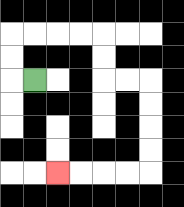{'start': '[1, 3]', 'end': '[2, 7]', 'path_directions': 'L,U,U,R,R,R,R,D,D,R,R,D,D,D,D,L,L,L,L', 'path_coordinates': '[[1, 3], [0, 3], [0, 2], [0, 1], [1, 1], [2, 1], [3, 1], [4, 1], [4, 2], [4, 3], [5, 3], [6, 3], [6, 4], [6, 5], [6, 6], [6, 7], [5, 7], [4, 7], [3, 7], [2, 7]]'}